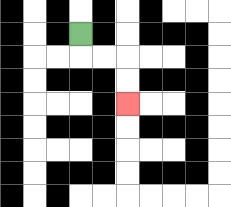{'start': '[3, 1]', 'end': '[5, 4]', 'path_directions': 'D,R,R,D,D', 'path_coordinates': '[[3, 1], [3, 2], [4, 2], [5, 2], [5, 3], [5, 4]]'}